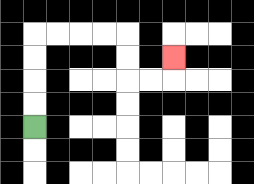{'start': '[1, 5]', 'end': '[7, 2]', 'path_directions': 'U,U,U,U,R,R,R,R,D,D,R,R,U', 'path_coordinates': '[[1, 5], [1, 4], [1, 3], [1, 2], [1, 1], [2, 1], [3, 1], [4, 1], [5, 1], [5, 2], [5, 3], [6, 3], [7, 3], [7, 2]]'}